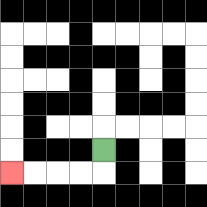{'start': '[4, 6]', 'end': '[0, 7]', 'path_directions': 'D,L,L,L,L', 'path_coordinates': '[[4, 6], [4, 7], [3, 7], [2, 7], [1, 7], [0, 7]]'}